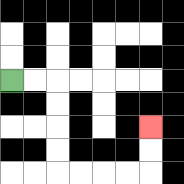{'start': '[0, 3]', 'end': '[6, 5]', 'path_directions': 'R,R,D,D,D,D,R,R,R,R,U,U', 'path_coordinates': '[[0, 3], [1, 3], [2, 3], [2, 4], [2, 5], [2, 6], [2, 7], [3, 7], [4, 7], [5, 7], [6, 7], [6, 6], [6, 5]]'}